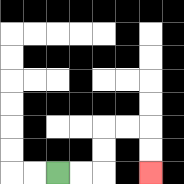{'start': '[2, 7]', 'end': '[6, 7]', 'path_directions': 'R,R,U,U,R,R,D,D', 'path_coordinates': '[[2, 7], [3, 7], [4, 7], [4, 6], [4, 5], [5, 5], [6, 5], [6, 6], [6, 7]]'}